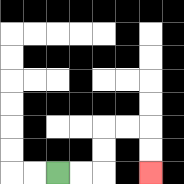{'start': '[2, 7]', 'end': '[6, 7]', 'path_directions': 'R,R,U,U,R,R,D,D', 'path_coordinates': '[[2, 7], [3, 7], [4, 7], [4, 6], [4, 5], [5, 5], [6, 5], [6, 6], [6, 7]]'}